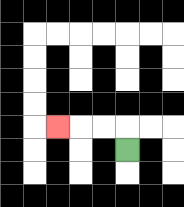{'start': '[5, 6]', 'end': '[2, 5]', 'path_directions': 'U,L,L,L', 'path_coordinates': '[[5, 6], [5, 5], [4, 5], [3, 5], [2, 5]]'}